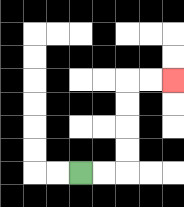{'start': '[3, 7]', 'end': '[7, 3]', 'path_directions': 'R,R,U,U,U,U,R,R', 'path_coordinates': '[[3, 7], [4, 7], [5, 7], [5, 6], [5, 5], [5, 4], [5, 3], [6, 3], [7, 3]]'}